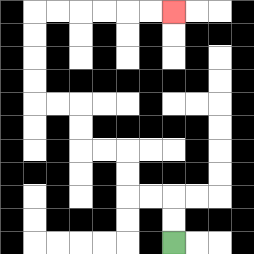{'start': '[7, 10]', 'end': '[7, 0]', 'path_directions': 'U,U,L,L,U,U,L,L,U,U,L,L,U,U,U,U,R,R,R,R,R,R', 'path_coordinates': '[[7, 10], [7, 9], [7, 8], [6, 8], [5, 8], [5, 7], [5, 6], [4, 6], [3, 6], [3, 5], [3, 4], [2, 4], [1, 4], [1, 3], [1, 2], [1, 1], [1, 0], [2, 0], [3, 0], [4, 0], [5, 0], [6, 0], [7, 0]]'}